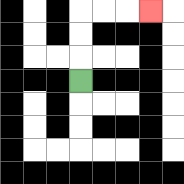{'start': '[3, 3]', 'end': '[6, 0]', 'path_directions': 'U,U,U,R,R,R', 'path_coordinates': '[[3, 3], [3, 2], [3, 1], [3, 0], [4, 0], [5, 0], [6, 0]]'}